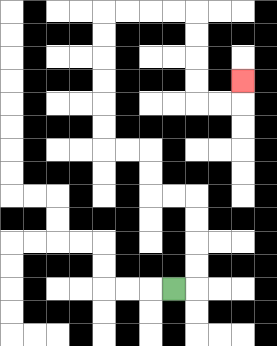{'start': '[7, 12]', 'end': '[10, 3]', 'path_directions': 'R,U,U,U,U,L,L,U,U,L,L,U,U,U,U,U,U,R,R,R,R,D,D,D,D,R,R,U', 'path_coordinates': '[[7, 12], [8, 12], [8, 11], [8, 10], [8, 9], [8, 8], [7, 8], [6, 8], [6, 7], [6, 6], [5, 6], [4, 6], [4, 5], [4, 4], [4, 3], [4, 2], [4, 1], [4, 0], [5, 0], [6, 0], [7, 0], [8, 0], [8, 1], [8, 2], [8, 3], [8, 4], [9, 4], [10, 4], [10, 3]]'}